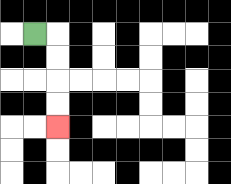{'start': '[1, 1]', 'end': '[2, 5]', 'path_directions': 'R,D,D,D,D', 'path_coordinates': '[[1, 1], [2, 1], [2, 2], [2, 3], [2, 4], [2, 5]]'}